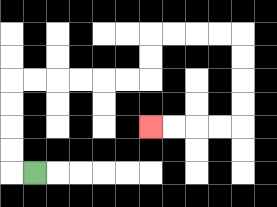{'start': '[1, 7]', 'end': '[6, 5]', 'path_directions': 'L,U,U,U,U,R,R,R,R,R,R,U,U,R,R,R,R,D,D,D,D,L,L,L,L', 'path_coordinates': '[[1, 7], [0, 7], [0, 6], [0, 5], [0, 4], [0, 3], [1, 3], [2, 3], [3, 3], [4, 3], [5, 3], [6, 3], [6, 2], [6, 1], [7, 1], [8, 1], [9, 1], [10, 1], [10, 2], [10, 3], [10, 4], [10, 5], [9, 5], [8, 5], [7, 5], [6, 5]]'}